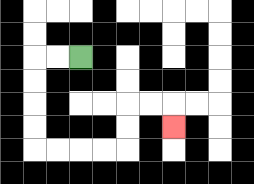{'start': '[3, 2]', 'end': '[7, 5]', 'path_directions': 'L,L,D,D,D,D,R,R,R,R,U,U,R,R,D', 'path_coordinates': '[[3, 2], [2, 2], [1, 2], [1, 3], [1, 4], [1, 5], [1, 6], [2, 6], [3, 6], [4, 6], [5, 6], [5, 5], [5, 4], [6, 4], [7, 4], [7, 5]]'}